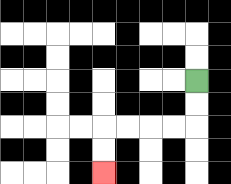{'start': '[8, 3]', 'end': '[4, 7]', 'path_directions': 'D,D,L,L,L,L,D,D', 'path_coordinates': '[[8, 3], [8, 4], [8, 5], [7, 5], [6, 5], [5, 5], [4, 5], [4, 6], [4, 7]]'}